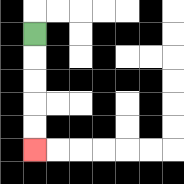{'start': '[1, 1]', 'end': '[1, 6]', 'path_directions': 'D,D,D,D,D', 'path_coordinates': '[[1, 1], [1, 2], [1, 3], [1, 4], [1, 5], [1, 6]]'}